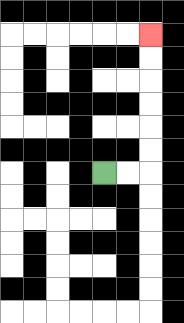{'start': '[4, 7]', 'end': '[6, 1]', 'path_directions': 'R,R,U,U,U,U,U,U', 'path_coordinates': '[[4, 7], [5, 7], [6, 7], [6, 6], [6, 5], [6, 4], [6, 3], [6, 2], [6, 1]]'}